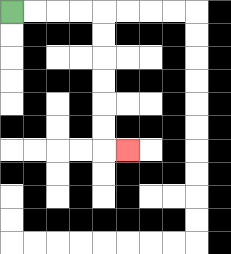{'start': '[0, 0]', 'end': '[5, 6]', 'path_directions': 'R,R,R,R,D,D,D,D,D,D,R', 'path_coordinates': '[[0, 0], [1, 0], [2, 0], [3, 0], [4, 0], [4, 1], [4, 2], [4, 3], [4, 4], [4, 5], [4, 6], [5, 6]]'}